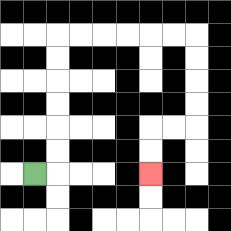{'start': '[1, 7]', 'end': '[6, 7]', 'path_directions': 'R,U,U,U,U,U,U,R,R,R,R,R,R,D,D,D,D,L,L,D,D', 'path_coordinates': '[[1, 7], [2, 7], [2, 6], [2, 5], [2, 4], [2, 3], [2, 2], [2, 1], [3, 1], [4, 1], [5, 1], [6, 1], [7, 1], [8, 1], [8, 2], [8, 3], [8, 4], [8, 5], [7, 5], [6, 5], [6, 6], [6, 7]]'}